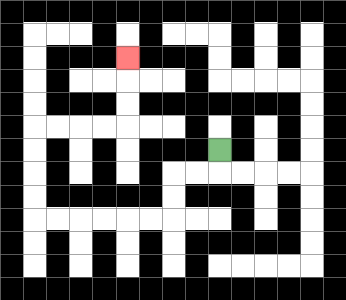{'start': '[9, 6]', 'end': '[5, 2]', 'path_directions': 'D,L,L,D,D,L,L,L,L,L,L,U,U,U,U,R,R,R,R,U,U,U', 'path_coordinates': '[[9, 6], [9, 7], [8, 7], [7, 7], [7, 8], [7, 9], [6, 9], [5, 9], [4, 9], [3, 9], [2, 9], [1, 9], [1, 8], [1, 7], [1, 6], [1, 5], [2, 5], [3, 5], [4, 5], [5, 5], [5, 4], [5, 3], [5, 2]]'}